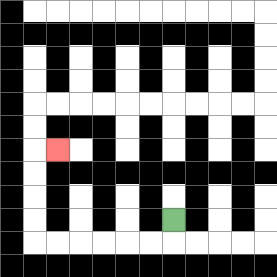{'start': '[7, 9]', 'end': '[2, 6]', 'path_directions': 'D,L,L,L,L,L,L,U,U,U,U,R', 'path_coordinates': '[[7, 9], [7, 10], [6, 10], [5, 10], [4, 10], [3, 10], [2, 10], [1, 10], [1, 9], [1, 8], [1, 7], [1, 6], [2, 6]]'}